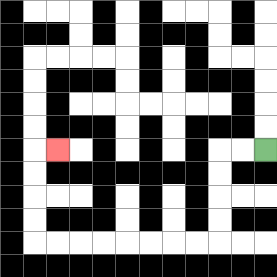{'start': '[11, 6]', 'end': '[2, 6]', 'path_directions': 'L,L,D,D,D,D,L,L,L,L,L,L,L,L,U,U,U,U,R', 'path_coordinates': '[[11, 6], [10, 6], [9, 6], [9, 7], [9, 8], [9, 9], [9, 10], [8, 10], [7, 10], [6, 10], [5, 10], [4, 10], [3, 10], [2, 10], [1, 10], [1, 9], [1, 8], [1, 7], [1, 6], [2, 6]]'}